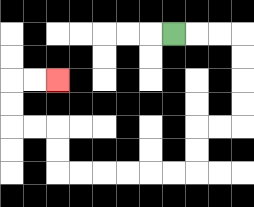{'start': '[7, 1]', 'end': '[2, 3]', 'path_directions': 'R,R,R,D,D,D,D,L,L,D,D,L,L,L,L,L,L,U,U,L,L,U,U,R,R', 'path_coordinates': '[[7, 1], [8, 1], [9, 1], [10, 1], [10, 2], [10, 3], [10, 4], [10, 5], [9, 5], [8, 5], [8, 6], [8, 7], [7, 7], [6, 7], [5, 7], [4, 7], [3, 7], [2, 7], [2, 6], [2, 5], [1, 5], [0, 5], [0, 4], [0, 3], [1, 3], [2, 3]]'}